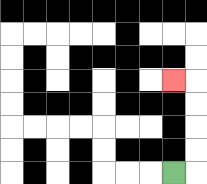{'start': '[7, 7]', 'end': '[7, 3]', 'path_directions': 'R,U,U,U,U,L', 'path_coordinates': '[[7, 7], [8, 7], [8, 6], [8, 5], [8, 4], [8, 3], [7, 3]]'}